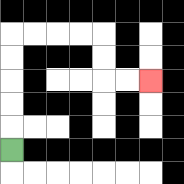{'start': '[0, 6]', 'end': '[6, 3]', 'path_directions': 'U,U,U,U,U,R,R,R,R,D,D,R,R', 'path_coordinates': '[[0, 6], [0, 5], [0, 4], [0, 3], [0, 2], [0, 1], [1, 1], [2, 1], [3, 1], [4, 1], [4, 2], [4, 3], [5, 3], [6, 3]]'}